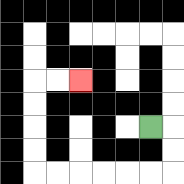{'start': '[6, 5]', 'end': '[3, 3]', 'path_directions': 'R,D,D,L,L,L,L,L,L,U,U,U,U,R,R', 'path_coordinates': '[[6, 5], [7, 5], [7, 6], [7, 7], [6, 7], [5, 7], [4, 7], [3, 7], [2, 7], [1, 7], [1, 6], [1, 5], [1, 4], [1, 3], [2, 3], [3, 3]]'}